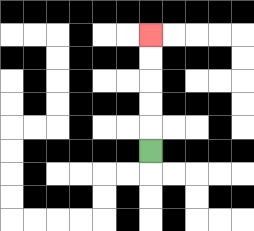{'start': '[6, 6]', 'end': '[6, 1]', 'path_directions': 'U,U,U,U,U', 'path_coordinates': '[[6, 6], [6, 5], [6, 4], [6, 3], [6, 2], [6, 1]]'}